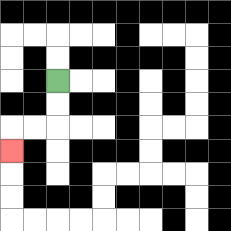{'start': '[2, 3]', 'end': '[0, 6]', 'path_directions': 'D,D,L,L,D', 'path_coordinates': '[[2, 3], [2, 4], [2, 5], [1, 5], [0, 5], [0, 6]]'}